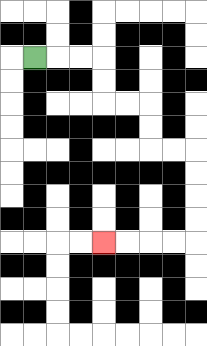{'start': '[1, 2]', 'end': '[4, 10]', 'path_directions': 'R,R,R,D,D,R,R,D,D,R,R,D,D,D,D,L,L,L,L', 'path_coordinates': '[[1, 2], [2, 2], [3, 2], [4, 2], [4, 3], [4, 4], [5, 4], [6, 4], [6, 5], [6, 6], [7, 6], [8, 6], [8, 7], [8, 8], [8, 9], [8, 10], [7, 10], [6, 10], [5, 10], [4, 10]]'}